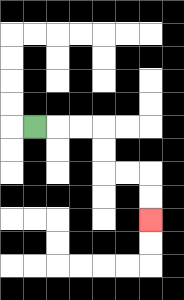{'start': '[1, 5]', 'end': '[6, 9]', 'path_directions': 'R,R,R,D,D,R,R,D,D', 'path_coordinates': '[[1, 5], [2, 5], [3, 5], [4, 5], [4, 6], [4, 7], [5, 7], [6, 7], [6, 8], [6, 9]]'}